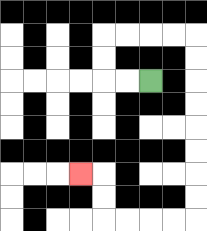{'start': '[6, 3]', 'end': '[3, 7]', 'path_directions': 'L,L,U,U,R,R,R,R,D,D,D,D,D,D,D,D,L,L,L,L,U,U,L', 'path_coordinates': '[[6, 3], [5, 3], [4, 3], [4, 2], [4, 1], [5, 1], [6, 1], [7, 1], [8, 1], [8, 2], [8, 3], [8, 4], [8, 5], [8, 6], [8, 7], [8, 8], [8, 9], [7, 9], [6, 9], [5, 9], [4, 9], [4, 8], [4, 7], [3, 7]]'}